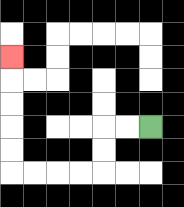{'start': '[6, 5]', 'end': '[0, 2]', 'path_directions': 'L,L,D,D,L,L,L,L,U,U,U,U,U', 'path_coordinates': '[[6, 5], [5, 5], [4, 5], [4, 6], [4, 7], [3, 7], [2, 7], [1, 7], [0, 7], [0, 6], [0, 5], [0, 4], [0, 3], [0, 2]]'}